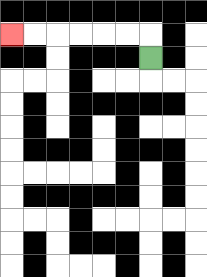{'start': '[6, 2]', 'end': '[0, 1]', 'path_directions': 'U,L,L,L,L,L,L', 'path_coordinates': '[[6, 2], [6, 1], [5, 1], [4, 1], [3, 1], [2, 1], [1, 1], [0, 1]]'}